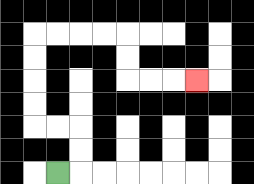{'start': '[2, 7]', 'end': '[8, 3]', 'path_directions': 'R,U,U,L,L,U,U,U,U,R,R,R,R,D,D,R,R,R', 'path_coordinates': '[[2, 7], [3, 7], [3, 6], [3, 5], [2, 5], [1, 5], [1, 4], [1, 3], [1, 2], [1, 1], [2, 1], [3, 1], [4, 1], [5, 1], [5, 2], [5, 3], [6, 3], [7, 3], [8, 3]]'}